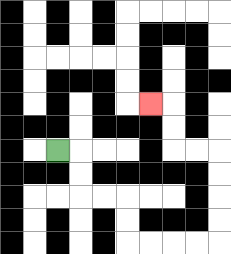{'start': '[2, 6]', 'end': '[6, 4]', 'path_directions': 'R,D,D,R,R,D,D,R,R,R,R,U,U,U,U,L,L,U,U,L', 'path_coordinates': '[[2, 6], [3, 6], [3, 7], [3, 8], [4, 8], [5, 8], [5, 9], [5, 10], [6, 10], [7, 10], [8, 10], [9, 10], [9, 9], [9, 8], [9, 7], [9, 6], [8, 6], [7, 6], [7, 5], [7, 4], [6, 4]]'}